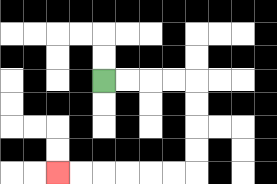{'start': '[4, 3]', 'end': '[2, 7]', 'path_directions': 'R,R,R,R,D,D,D,D,L,L,L,L,L,L', 'path_coordinates': '[[4, 3], [5, 3], [6, 3], [7, 3], [8, 3], [8, 4], [8, 5], [8, 6], [8, 7], [7, 7], [6, 7], [5, 7], [4, 7], [3, 7], [2, 7]]'}